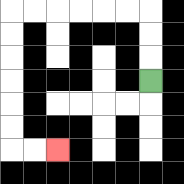{'start': '[6, 3]', 'end': '[2, 6]', 'path_directions': 'U,U,U,L,L,L,L,L,L,D,D,D,D,D,D,R,R', 'path_coordinates': '[[6, 3], [6, 2], [6, 1], [6, 0], [5, 0], [4, 0], [3, 0], [2, 0], [1, 0], [0, 0], [0, 1], [0, 2], [0, 3], [0, 4], [0, 5], [0, 6], [1, 6], [2, 6]]'}